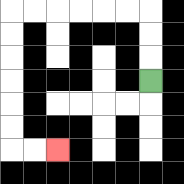{'start': '[6, 3]', 'end': '[2, 6]', 'path_directions': 'U,U,U,L,L,L,L,L,L,D,D,D,D,D,D,R,R', 'path_coordinates': '[[6, 3], [6, 2], [6, 1], [6, 0], [5, 0], [4, 0], [3, 0], [2, 0], [1, 0], [0, 0], [0, 1], [0, 2], [0, 3], [0, 4], [0, 5], [0, 6], [1, 6], [2, 6]]'}